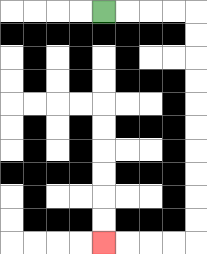{'start': '[4, 0]', 'end': '[4, 10]', 'path_directions': 'R,R,R,R,D,D,D,D,D,D,D,D,D,D,L,L,L,L', 'path_coordinates': '[[4, 0], [5, 0], [6, 0], [7, 0], [8, 0], [8, 1], [8, 2], [8, 3], [8, 4], [8, 5], [8, 6], [8, 7], [8, 8], [8, 9], [8, 10], [7, 10], [6, 10], [5, 10], [4, 10]]'}